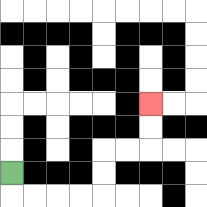{'start': '[0, 7]', 'end': '[6, 4]', 'path_directions': 'D,R,R,R,R,U,U,R,R,U,U', 'path_coordinates': '[[0, 7], [0, 8], [1, 8], [2, 8], [3, 8], [4, 8], [4, 7], [4, 6], [5, 6], [6, 6], [6, 5], [6, 4]]'}